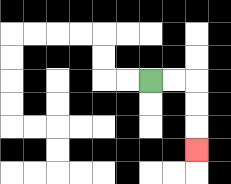{'start': '[6, 3]', 'end': '[8, 6]', 'path_directions': 'R,R,D,D,D', 'path_coordinates': '[[6, 3], [7, 3], [8, 3], [8, 4], [8, 5], [8, 6]]'}